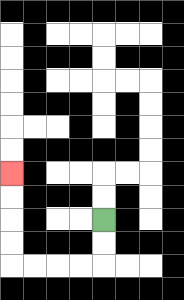{'start': '[4, 9]', 'end': '[0, 7]', 'path_directions': 'D,D,L,L,L,L,U,U,U,U', 'path_coordinates': '[[4, 9], [4, 10], [4, 11], [3, 11], [2, 11], [1, 11], [0, 11], [0, 10], [0, 9], [0, 8], [0, 7]]'}